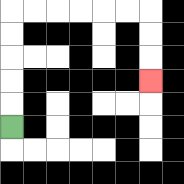{'start': '[0, 5]', 'end': '[6, 3]', 'path_directions': 'U,U,U,U,U,R,R,R,R,R,R,D,D,D', 'path_coordinates': '[[0, 5], [0, 4], [0, 3], [0, 2], [0, 1], [0, 0], [1, 0], [2, 0], [3, 0], [4, 0], [5, 0], [6, 0], [6, 1], [6, 2], [6, 3]]'}